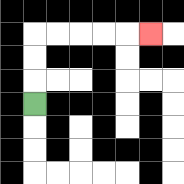{'start': '[1, 4]', 'end': '[6, 1]', 'path_directions': 'U,U,U,R,R,R,R,R', 'path_coordinates': '[[1, 4], [1, 3], [1, 2], [1, 1], [2, 1], [3, 1], [4, 1], [5, 1], [6, 1]]'}